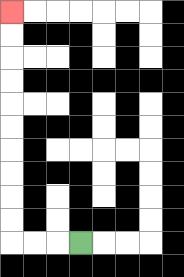{'start': '[3, 10]', 'end': '[0, 0]', 'path_directions': 'L,L,L,U,U,U,U,U,U,U,U,U,U', 'path_coordinates': '[[3, 10], [2, 10], [1, 10], [0, 10], [0, 9], [0, 8], [0, 7], [0, 6], [0, 5], [0, 4], [0, 3], [0, 2], [0, 1], [0, 0]]'}